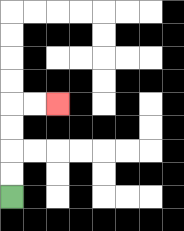{'start': '[0, 8]', 'end': '[2, 4]', 'path_directions': 'U,U,U,U,R,R', 'path_coordinates': '[[0, 8], [0, 7], [0, 6], [0, 5], [0, 4], [1, 4], [2, 4]]'}